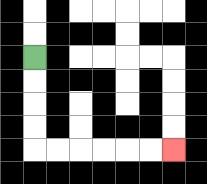{'start': '[1, 2]', 'end': '[7, 6]', 'path_directions': 'D,D,D,D,R,R,R,R,R,R', 'path_coordinates': '[[1, 2], [1, 3], [1, 4], [1, 5], [1, 6], [2, 6], [3, 6], [4, 6], [5, 6], [6, 6], [7, 6]]'}